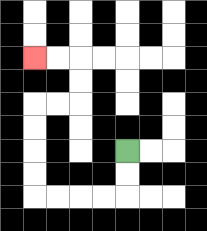{'start': '[5, 6]', 'end': '[1, 2]', 'path_directions': 'D,D,L,L,L,L,U,U,U,U,R,R,U,U,L,L', 'path_coordinates': '[[5, 6], [5, 7], [5, 8], [4, 8], [3, 8], [2, 8], [1, 8], [1, 7], [1, 6], [1, 5], [1, 4], [2, 4], [3, 4], [3, 3], [3, 2], [2, 2], [1, 2]]'}